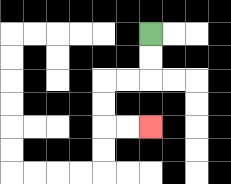{'start': '[6, 1]', 'end': '[6, 5]', 'path_directions': 'D,D,L,L,D,D,R,R', 'path_coordinates': '[[6, 1], [6, 2], [6, 3], [5, 3], [4, 3], [4, 4], [4, 5], [5, 5], [6, 5]]'}